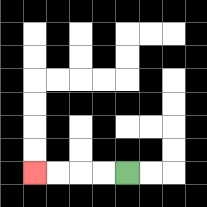{'start': '[5, 7]', 'end': '[1, 7]', 'path_directions': 'L,L,L,L', 'path_coordinates': '[[5, 7], [4, 7], [3, 7], [2, 7], [1, 7]]'}